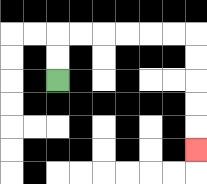{'start': '[2, 3]', 'end': '[8, 6]', 'path_directions': 'U,U,R,R,R,R,R,R,D,D,D,D,D', 'path_coordinates': '[[2, 3], [2, 2], [2, 1], [3, 1], [4, 1], [5, 1], [6, 1], [7, 1], [8, 1], [8, 2], [8, 3], [8, 4], [8, 5], [8, 6]]'}